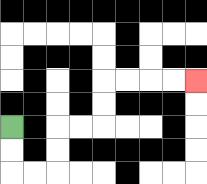{'start': '[0, 5]', 'end': '[8, 3]', 'path_directions': 'D,D,R,R,U,U,R,R,U,U,R,R,R,R', 'path_coordinates': '[[0, 5], [0, 6], [0, 7], [1, 7], [2, 7], [2, 6], [2, 5], [3, 5], [4, 5], [4, 4], [4, 3], [5, 3], [6, 3], [7, 3], [8, 3]]'}